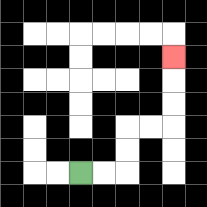{'start': '[3, 7]', 'end': '[7, 2]', 'path_directions': 'R,R,U,U,R,R,U,U,U', 'path_coordinates': '[[3, 7], [4, 7], [5, 7], [5, 6], [5, 5], [6, 5], [7, 5], [7, 4], [7, 3], [7, 2]]'}